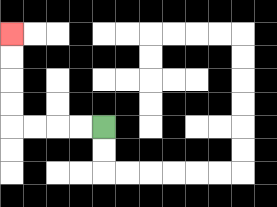{'start': '[4, 5]', 'end': '[0, 1]', 'path_directions': 'L,L,L,L,U,U,U,U', 'path_coordinates': '[[4, 5], [3, 5], [2, 5], [1, 5], [0, 5], [0, 4], [0, 3], [0, 2], [0, 1]]'}